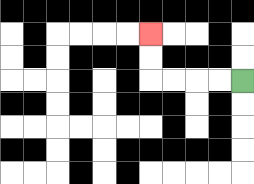{'start': '[10, 3]', 'end': '[6, 1]', 'path_directions': 'L,L,L,L,U,U', 'path_coordinates': '[[10, 3], [9, 3], [8, 3], [7, 3], [6, 3], [6, 2], [6, 1]]'}